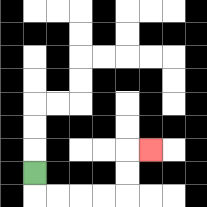{'start': '[1, 7]', 'end': '[6, 6]', 'path_directions': 'D,R,R,R,R,U,U,R', 'path_coordinates': '[[1, 7], [1, 8], [2, 8], [3, 8], [4, 8], [5, 8], [5, 7], [5, 6], [6, 6]]'}